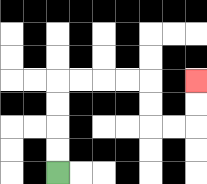{'start': '[2, 7]', 'end': '[8, 3]', 'path_directions': 'U,U,U,U,R,R,R,R,D,D,R,R,U,U', 'path_coordinates': '[[2, 7], [2, 6], [2, 5], [2, 4], [2, 3], [3, 3], [4, 3], [5, 3], [6, 3], [6, 4], [6, 5], [7, 5], [8, 5], [8, 4], [8, 3]]'}